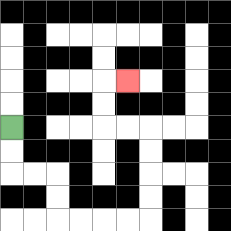{'start': '[0, 5]', 'end': '[5, 3]', 'path_directions': 'D,D,R,R,D,D,R,R,R,R,U,U,U,U,L,L,U,U,R', 'path_coordinates': '[[0, 5], [0, 6], [0, 7], [1, 7], [2, 7], [2, 8], [2, 9], [3, 9], [4, 9], [5, 9], [6, 9], [6, 8], [6, 7], [6, 6], [6, 5], [5, 5], [4, 5], [4, 4], [4, 3], [5, 3]]'}